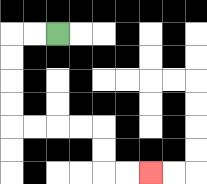{'start': '[2, 1]', 'end': '[6, 7]', 'path_directions': 'L,L,D,D,D,D,R,R,R,R,D,D,R,R', 'path_coordinates': '[[2, 1], [1, 1], [0, 1], [0, 2], [0, 3], [0, 4], [0, 5], [1, 5], [2, 5], [3, 5], [4, 5], [4, 6], [4, 7], [5, 7], [6, 7]]'}